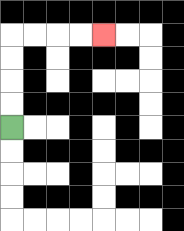{'start': '[0, 5]', 'end': '[4, 1]', 'path_directions': 'U,U,U,U,R,R,R,R', 'path_coordinates': '[[0, 5], [0, 4], [0, 3], [0, 2], [0, 1], [1, 1], [2, 1], [3, 1], [4, 1]]'}